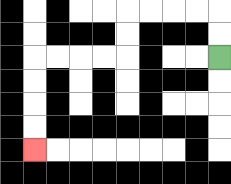{'start': '[9, 2]', 'end': '[1, 6]', 'path_directions': 'U,U,L,L,L,L,D,D,L,L,L,L,D,D,D,D', 'path_coordinates': '[[9, 2], [9, 1], [9, 0], [8, 0], [7, 0], [6, 0], [5, 0], [5, 1], [5, 2], [4, 2], [3, 2], [2, 2], [1, 2], [1, 3], [1, 4], [1, 5], [1, 6]]'}